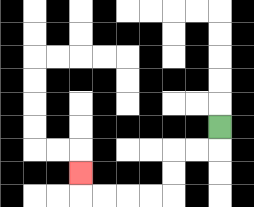{'start': '[9, 5]', 'end': '[3, 7]', 'path_directions': 'D,L,L,D,D,L,L,L,L,U', 'path_coordinates': '[[9, 5], [9, 6], [8, 6], [7, 6], [7, 7], [7, 8], [6, 8], [5, 8], [4, 8], [3, 8], [3, 7]]'}